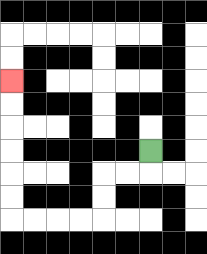{'start': '[6, 6]', 'end': '[0, 3]', 'path_directions': 'D,L,L,D,D,L,L,L,L,U,U,U,U,U,U', 'path_coordinates': '[[6, 6], [6, 7], [5, 7], [4, 7], [4, 8], [4, 9], [3, 9], [2, 9], [1, 9], [0, 9], [0, 8], [0, 7], [0, 6], [0, 5], [0, 4], [0, 3]]'}